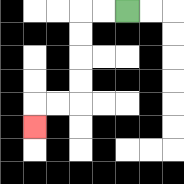{'start': '[5, 0]', 'end': '[1, 5]', 'path_directions': 'L,L,D,D,D,D,L,L,D', 'path_coordinates': '[[5, 0], [4, 0], [3, 0], [3, 1], [3, 2], [3, 3], [3, 4], [2, 4], [1, 4], [1, 5]]'}